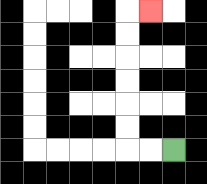{'start': '[7, 6]', 'end': '[6, 0]', 'path_directions': 'L,L,U,U,U,U,U,U,R', 'path_coordinates': '[[7, 6], [6, 6], [5, 6], [5, 5], [5, 4], [5, 3], [5, 2], [5, 1], [5, 0], [6, 0]]'}